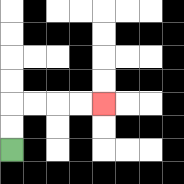{'start': '[0, 6]', 'end': '[4, 4]', 'path_directions': 'U,U,R,R,R,R', 'path_coordinates': '[[0, 6], [0, 5], [0, 4], [1, 4], [2, 4], [3, 4], [4, 4]]'}